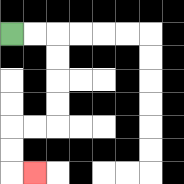{'start': '[0, 1]', 'end': '[1, 7]', 'path_directions': 'R,R,D,D,D,D,L,L,D,D,R', 'path_coordinates': '[[0, 1], [1, 1], [2, 1], [2, 2], [2, 3], [2, 4], [2, 5], [1, 5], [0, 5], [0, 6], [0, 7], [1, 7]]'}